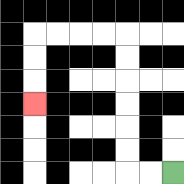{'start': '[7, 7]', 'end': '[1, 4]', 'path_directions': 'L,L,U,U,U,U,U,U,L,L,L,L,D,D,D', 'path_coordinates': '[[7, 7], [6, 7], [5, 7], [5, 6], [5, 5], [5, 4], [5, 3], [5, 2], [5, 1], [4, 1], [3, 1], [2, 1], [1, 1], [1, 2], [1, 3], [1, 4]]'}